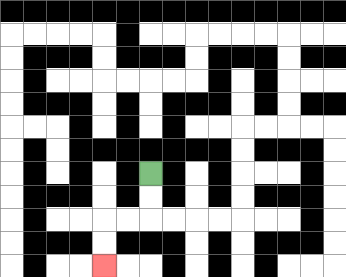{'start': '[6, 7]', 'end': '[4, 11]', 'path_directions': 'D,D,L,L,D,D', 'path_coordinates': '[[6, 7], [6, 8], [6, 9], [5, 9], [4, 9], [4, 10], [4, 11]]'}